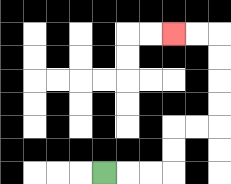{'start': '[4, 7]', 'end': '[7, 1]', 'path_directions': 'R,R,R,U,U,R,R,U,U,U,U,L,L', 'path_coordinates': '[[4, 7], [5, 7], [6, 7], [7, 7], [7, 6], [7, 5], [8, 5], [9, 5], [9, 4], [9, 3], [9, 2], [9, 1], [8, 1], [7, 1]]'}